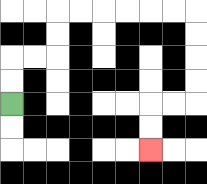{'start': '[0, 4]', 'end': '[6, 6]', 'path_directions': 'U,U,R,R,U,U,R,R,R,R,R,R,D,D,D,D,L,L,D,D', 'path_coordinates': '[[0, 4], [0, 3], [0, 2], [1, 2], [2, 2], [2, 1], [2, 0], [3, 0], [4, 0], [5, 0], [6, 0], [7, 0], [8, 0], [8, 1], [8, 2], [8, 3], [8, 4], [7, 4], [6, 4], [6, 5], [6, 6]]'}